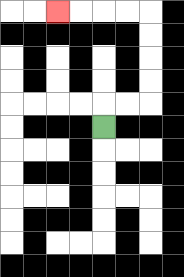{'start': '[4, 5]', 'end': '[2, 0]', 'path_directions': 'U,R,R,U,U,U,U,L,L,L,L', 'path_coordinates': '[[4, 5], [4, 4], [5, 4], [6, 4], [6, 3], [6, 2], [6, 1], [6, 0], [5, 0], [4, 0], [3, 0], [2, 0]]'}